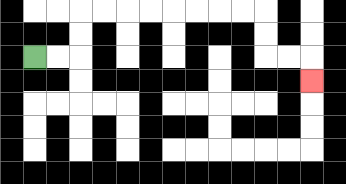{'start': '[1, 2]', 'end': '[13, 3]', 'path_directions': 'R,R,U,U,R,R,R,R,R,R,R,R,D,D,R,R,D', 'path_coordinates': '[[1, 2], [2, 2], [3, 2], [3, 1], [3, 0], [4, 0], [5, 0], [6, 0], [7, 0], [8, 0], [9, 0], [10, 0], [11, 0], [11, 1], [11, 2], [12, 2], [13, 2], [13, 3]]'}